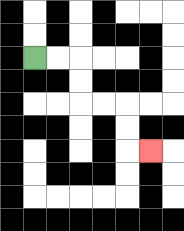{'start': '[1, 2]', 'end': '[6, 6]', 'path_directions': 'R,R,D,D,R,R,D,D,R', 'path_coordinates': '[[1, 2], [2, 2], [3, 2], [3, 3], [3, 4], [4, 4], [5, 4], [5, 5], [5, 6], [6, 6]]'}